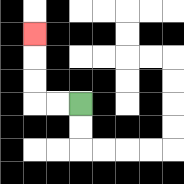{'start': '[3, 4]', 'end': '[1, 1]', 'path_directions': 'L,L,U,U,U', 'path_coordinates': '[[3, 4], [2, 4], [1, 4], [1, 3], [1, 2], [1, 1]]'}